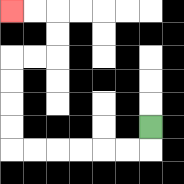{'start': '[6, 5]', 'end': '[0, 0]', 'path_directions': 'D,L,L,L,L,L,L,U,U,U,U,R,R,U,U,L,L', 'path_coordinates': '[[6, 5], [6, 6], [5, 6], [4, 6], [3, 6], [2, 6], [1, 6], [0, 6], [0, 5], [0, 4], [0, 3], [0, 2], [1, 2], [2, 2], [2, 1], [2, 0], [1, 0], [0, 0]]'}